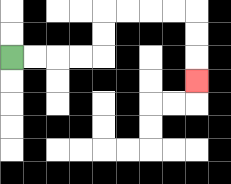{'start': '[0, 2]', 'end': '[8, 3]', 'path_directions': 'R,R,R,R,U,U,R,R,R,R,D,D,D', 'path_coordinates': '[[0, 2], [1, 2], [2, 2], [3, 2], [4, 2], [4, 1], [4, 0], [5, 0], [6, 0], [7, 0], [8, 0], [8, 1], [8, 2], [8, 3]]'}